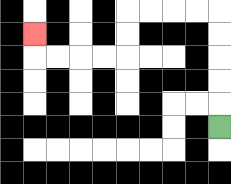{'start': '[9, 5]', 'end': '[1, 1]', 'path_directions': 'U,U,U,U,U,L,L,L,L,D,D,L,L,L,L,U', 'path_coordinates': '[[9, 5], [9, 4], [9, 3], [9, 2], [9, 1], [9, 0], [8, 0], [7, 0], [6, 0], [5, 0], [5, 1], [5, 2], [4, 2], [3, 2], [2, 2], [1, 2], [1, 1]]'}